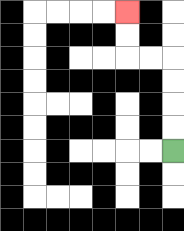{'start': '[7, 6]', 'end': '[5, 0]', 'path_directions': 'U,U,U,U,L,L,U,U', 'path_coordinates': '[[7, 6], [7, 5], [7, 4], [7, 3], [7, 2], [6, 2], [5, 2], [5, 1], [5, 0]]'}